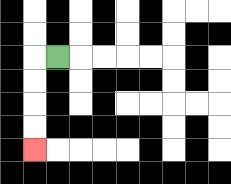{'start': '[2, 2]', 'end': '[1, 6]', 'path_directions': 'L,D,D,D,D', 'path_coordinates': '[[2, 2], [1, 2], [1, 3], [1, 4], [1, 5], [1, 6]]'}